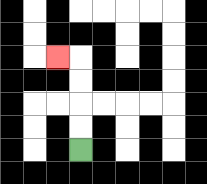{'start': '[3, 6]', 'end': '[2, 2]', 'path_directions': 'U,U,U,U,L', 'path_coordinates': '[[3, 6], [3, 5], [3, 4], [3, 3], [3, 2], [2, 2]]'}